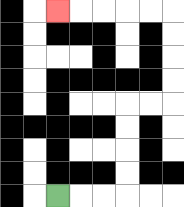{'start': '[2, 8]', 'end': '[2, 0]', 'path_directions': 'R,R,R,U,U,U,U,R,R,U,U,U,U,L,L,L,L,L', 'path_coordinates': '[[2, 8], [3, 8], [4, 8], [5, 8], [5, 7], [5, 6], [5, 5], [5, 4], [6, 4], [7, 4], [7, 3], [7, 2], [7, 1], [7, 0], [6, 0], [5, 0], [4, 0], [3, 0], [2, 0]]'}